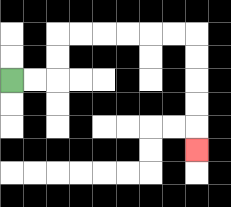{'start': '[0, 3]', 'end': '[8, 6]', 'path_directions': 'R,R,U,U,R,R,R,R,R,R,D,D,D,D,D', 'path_coordinates': '[[0, 3], [1, 3], [2, 3], [2, 2], [2, 1], [3, 1], [4, 1], [5, 1], [6, 1], [7, 1], [8, 1], [8, 2], [8, 3], [8, 4], [8, 5], [8, 6]]'}